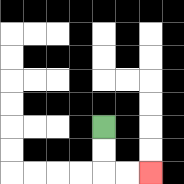{'start': '[4, 5]', 'end': '[6, 7]', 'path_directions': 'D,D,R,R', 'path_coordinates': '[[4, 5], [4, 6], [4, 7], [5, 7], [6, 7]]'}